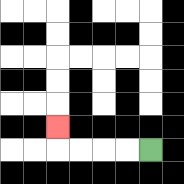{'start': '[6, 6]', 'end': '[2, 5]', 'path_directions': 'L,L,L,L,U', 'path_coordinates': '[[6, 6], [5, 6], [4, 6], [3, 6], [2, 6], [2, 5]]'}